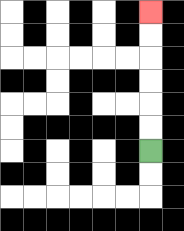{'start': '[6, 6]', 'end': '[6, 0]', 'path_directions': 'U,U,U,U,U,U', 'path_coordinates': '[[6, 6], [6, 5], [6, 4], [6, 3], [6, 2], [6, 1], [6, 0]]'}